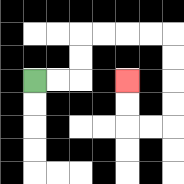{'start': '[1, 3]', 'end': '[5, 3]', 'path_directions': 'R,R,U,U,R,R,R,R,D,D,D,D,L,L,U,U', 'path_coordinates': '[[1, 3], [2, 3], [3, 3], [3, 2], [3, 1], [4, 1], [5, 1], [6, 1], [7, 1], [7, 2], [7, 3], [7, 4], [7, 5], [6, 5], [5, 5], [5, 4], [5, 3]]'}